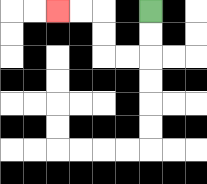{'start': '[6, 0]', 'end': '[2, 0]', 'path_directions': 'D,D,L,L,U,U,L,L', 'path_coordinates': '[[6, 0], [6, 1], [6, 2], [5, 2], [4, 2], [4, 1], [4, 0], [3, 0], [2, 0]]'}